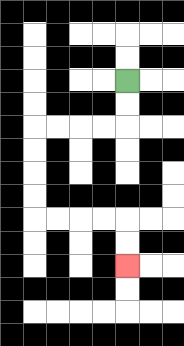{'start': '[5, 3]', 'end': '[5, 11]', 'path_directions': 'D,D,L,L,L,L,D,D,D,D,R,R,R,R,D,D', 'path_coordinates': '[[5, 3], [5, 4], [5, 5], [4, 5], [3, 5], [2, 5], [1, 5], [1, 6], [1, 7], [1, 8], [1, 9], [2, 9], [3, 9], [4, 9], [5, 9], [5, 10], [5, 11]]'}